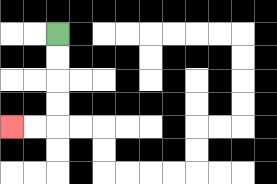{'start': '[2, 1]', 'end': '[0, 5]', 'path_directions': 'D,D,D,D,L,L', 'path_coordinates': '[[2, 1], [2, 2], [2, 3], [2, 4], [2, 5], [1, 5], [0, 5]]'}